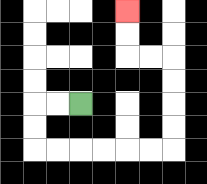{'start': '[3, 4]', 'end': '[5, 0]', 'path_directions': 'L,L,D,D,R,R,R,R,R,R,U,U,U,U,L,L,U,U', 'path_coordinates': '[[3, 4], [2, 4], [1, 4], [1, 5], [1, 6], [2, 6], [3, 6], [4, 6], [5, 6], [6, 6], [7, 6], [7, 5], [7, 4], [7, 3], [7, 2], [6, 2], [5, 2], [5, 1], [5, 0]]'}